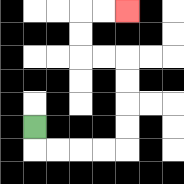{'start': '[1, 5]', 'end': '[5, 0]', 'path_directions': 'D,R,R,R,R,U,U,U,U,L,L,U,U,R,R', 'path_coordinates': '[[1, 5], [1, 6], [2, 6], [3, 6], [4, 6], [5, 6], [5, 5], [5, 4], [5, 3], [5, 2], [4, 2], [3, 2], [3, 1], [3, 0], [4, 0], [5, 0]]'}